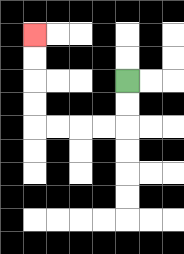{'start': '[5, 3]', 'end': '[1, 1]', 'path_directions': 'D,D,L,L,L,L,U,U,U,U', 'path_coordinates': '[[5, 3], [5, 4], [5, 5], [4, 5], [3, 5], [2, 5], [1, 5], [1, 4], [1, 3], [1, 2], [1, 1]]'}